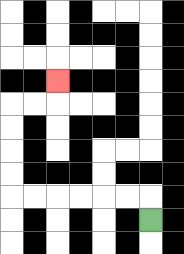{'start': '[6, 9]', 'end': '[2, 3]', 'path_directions': 'U,L,L,L,L,L,L,U,U,U,U,R,R,U', 'path_coordinates': '[[6, 9], [6, 8], [5, 8], [4, 8], [3, 8], [2, 8], [1, 8], [0, 8], [0, 7], [0, 6], [0, 5], [0, 4], [1, 4], [2, 4], [2, 3]]'}